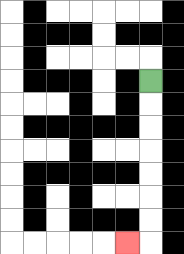{'start': '[6, 3]', 'end': '[5, 10]', 'path_directions': 'D,D,D,D,D,D,D,L', 'path_coordinates': '[[6, 3], [6, 4], [6, 5], [6, 6], [6, 7], [6, 8], [6, 9], [6, 10], [5, 10]]'}